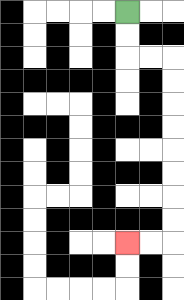{'start': '[5, 0]', 'end': '[5, 10]', 'path_directions': 'D,D,R,R,D,D,D,D,D,D,D,D,L,L', 'path_coordinates': '[[5, 0], [5, 1], [5, 2], [6, 2], [7, 2], [7, 3], [7, 4], [7, 5], [7, 6], [7, 7], [7, 8], [7, 9], [7, 10], [6, 10], [5, 10]]'}